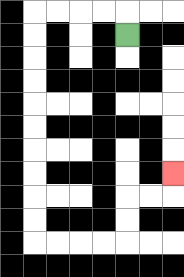{'start': '[5, 1]', 'end': '[7, 7]', 'path_directions': 'U,L,L,L,L,D,D,D,D,D,D,D,D,D,D,R,R,R,R,U,U,R,R,U', 'path_coordinates': '[[5, 1], [5, 0], [4, 0], [3, 0], [2, 0], [1, 0], [1, 1], [1, 2], [1, 3], [1, 4], [1, 5], [1, 6], [1, 7], [1, 8], [1, 9], [1, 10], [2, 10], [3, 10], [4, 10], [5, 10], [5, 9], [5, 8], [6, 8], [7, 8], [7, 7]]'}